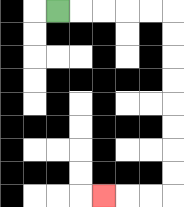{'start': '[2, 0]', 'end': '[4, 8]', 'path_directions': 'R,R,R,R,R,D,D,D,D,D,D,D,D,L,L,L', 'path_coordinates': '[[2, 0], [3, 0], [4, 0], [5, 0], [6, 0], [7, 0], [7, 1], [7, 2], [7, 3], [7, 4], [7, 5], [7, 6], [7, 7], [7, 8], [6, 8], [5, 8], [4, 8]]'}